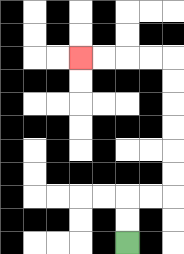{'start': '[5, 10]', 'end': '[3, 2]', 'path_directions': 'U,U,R,R,U,U,U,U,U,U,L,L,L,L', 'path_coordinates': '[[5, 10], [5, 9], [5, 8], [6, 8], [7, 8], [7, 7], [7, 6], [7, 5], [7, 4], [7, 3], [7, 2], [6, 2], [5, 2], [4, 2], [3, 2]]'}